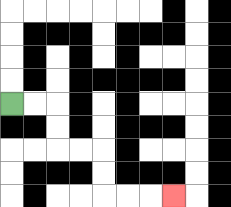{'start': '[0, 4]', 'end': '[7, 8]', 'path_directions': 'R,R,D,D,R,R,D,D,R,R,R', 'path_coordinates': '[[0, 4], [1, 4], [2, 4], [2, 5], [2, 6], [3, 6], [4, 6], [4, 7], [4, 8], [5, 8], [6, 8], [7, 8]]'}